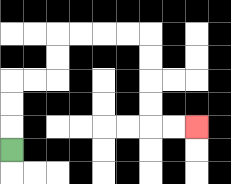{'start': '[0, 6]', 'end': '[8, 5]', 'path_directions': 'U,U,U,R,R,U,U,R,R,R,R,D,D,D,D,R,R', 'path_coordinates': '[[0, 6], [0, 5], [0, 4], [0, 3], [1, 3], [2, 3], [2, 2], [2, 1], [3, 1], [4, 1], [5, 1], [6, 1], [6, 2], [6, 3], [6, 4], [6, 5], [7, 5], [8, 5]]'}